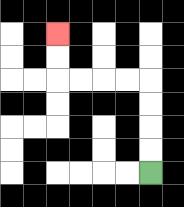{'start': '[6, 7]', 'end': '[2, 1]', 'path_directions': 'U,U,U,U,L,L,L,L,U,U', 'path_coordinates': '[[6, 7], [6, 6], [6, 5], [6, 4], [6, 3], [5, 3], [4, 3], [3, 3], [2, 3], [2, 2], [2, 1]]'}